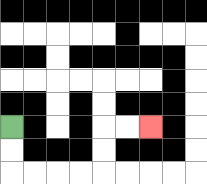{'start': '[0, 5]', 'end': '[6, 5]', 'path_directions': 'D,D,R,R,R,R,U,U,R,R', 'path_coordinates': '[[0, 5], [0, 6], [0, 7], [1, 7], [2, 7], [3, 7], [4, 7], [4, 6], [4, 5], [5, 5], [6, 5]]'}